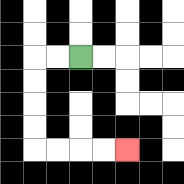{'start': '[3, 2]', 'end': '[5, 6]', 'path_directions': 'L,L,D,D,D,D,R,R,R,R', 'path_coordinates': '[[3, 2], [2, 2], [1, 2], [1, 3], [1, 4], [1, 5], [1, 6], [2, 6], [3, 6], [4, 6], [5, 6]]'}